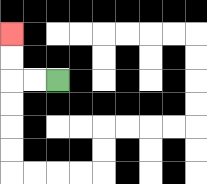{'start': '[2, 3]', 'end': '[0, 1]', 'path_directions': 'L,L,U,U', 'path_coordinates': '[[2, 3], [1, 3], [0, 3], [0, 2], [0, 1]]'}